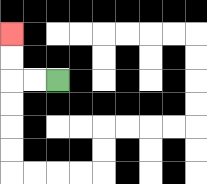{'start': '[2, 3]', 'end': '[0, 1]', 'path_directions': 'L,L,U,U', 'path_coordinates': '[[2, 3], [1, 3], [0, 3], [0, 2], [0, 1]]'}